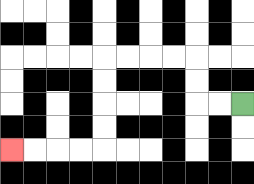{'start': '[10, 4]', 'end': '[0, 6]', 'path_directions': 'L,L,U,U,L,L,L,L,D,D,D,D,L,L,L,L', 'path_coordinates': '[[10, 4], [9, 4], [8, 4], [8, 3], [8, 2], [7, 2], [6, 2], [5, 2], [4, 2], [4, 3], [4, 4], [4, 5], [4, 6], [3, 6], [2, 6], [1, 6], [0, 6]]'}